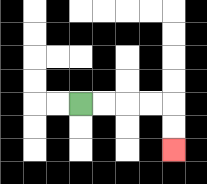{'start': '[3, 4]', 'end': '[7, 6]', 'path_directions': 'R,R,R,R,D,D', 'path_coordinates': '[[3, 4], [4, 4], [5, 4], [6, 4], [7, 4], [7, 5], [7, 6]]'}